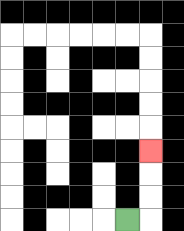{'start': '[5, 9]', 'end': '[6, 6]', 'path_directions': 'R,U,U,U', 'path_coordinates': '[[5, 9], [6, 9], [6, 8], [6, 7], [6, 6]]'}